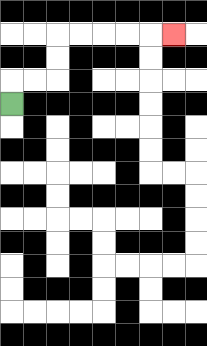{'start': '[0, 4]', 'end': '[7, 1]', 'path_directions': 'U,R,R,U,U,R,R,R,R,R', 'path_coordinates': '[[0, 4], [0, 3], [1, 3], [2, 3], [2, 2], [2, 1], [3, 1], [4, 1], [5, 1], [6, 1], [7, 1]]'}